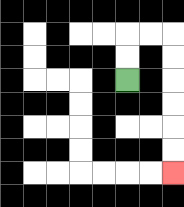{'start': '[5, 3]', 'end': '[7, 7]', 'path_directions': 'U,U,R,R,D,D,D,D,D,D', 'path_coordinates': '[[5, 3], [5, 2], [5, 1], [6, 1], [7, 1], [7, 2], [7, 3], [7, 4], [7, 5], [7, 6], [7, 7]]'}